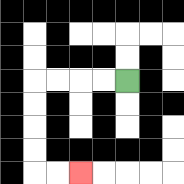{'start': '[5, 3]', 'end': '[3, 7]', 'path_directions': 'L,L,L,L,D,D,D,D,R,R', 'path_coordinates': '[[5, 3], [4, 3], [3, 3], [2, 3], [1, 3], [1, 4], [1, 5], [1, 6], [1, 7], [2, 7], [3, 7]]'}